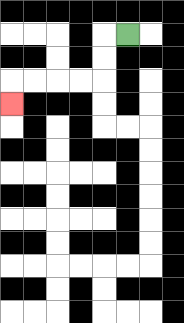{'start': '[5, 1]', 'end': '[0, 4]', 'path_directions': 'L,D,D,L,L,L,L,D', 'path_coordinates': '[[5, 1], [4, 1], [4, 2], [4, 3], [3, 3], [2, 3], [1, 3], [0, 3], [0, 4]]'}